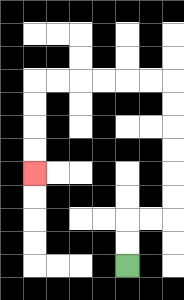{'start': '[5, 11]', 'end': '[1, 7]', 'path_directions': 'U,U,R,R,U,U,U,U,U,U,L,L,L,L,L,L,D,D,D,D', 'path_coordinates': '[[5, 11], [5, 10], [5, 9], [6, 9], [7, 9], [7, 8], [7, 7], [7, 6], [7, 5], [7, 4], [7, 3], [6, 3], [5, 3], [4, 3], [3, 3], [2, 3], [1, 3], [1, 4], [1, 5], [1, 6], [1, 7]]'}